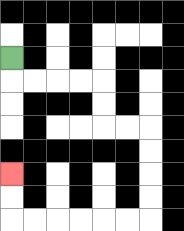{'start': '[0, 2]', 'end': '[0, 7]', 'path_directions': 'D,R,R,R,R,D,D,R,R,D,D,D,D,L,L,L,L,L,L,U,U', 'path_coordinates': '[[0, 2], [0, 3], [1, 3], [2, 3], [3, 3], [4, 3], [4, 4], [4, 5], [5, 5], [6, 5], [6, 6], [6, 7], [6, 8], [6, 9], [5, 9], [4, 9], [3, 9], [2, 9], [1, 9], [0, 9], [0, 8], [0, 7]]'}